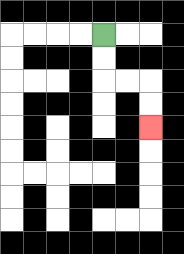{'start': '[4, 1]', 'end': '[6, 5]', 'path_directions': 'D,D,R,R,D,D', 'path_coordinates': '[[4, 1], [4, 2], [4, 3], [5, 3], [6, 3], [6, 4], [6, 5]]'}